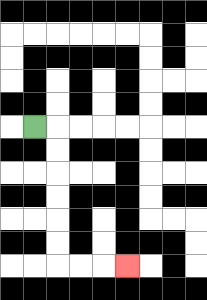{'start': '[1, 5]', 'end': '[5, 11]', 'path_directions': 'R,D,D,D,D,D,D,R,R,R', 'path_coordinates': '[[1, 5], [2, 5], [2, 6], [2, 7], [2, 8], [2, 9], [2, 10], [2, 11], [3, 11], [4, 11], [5, 11]]'}